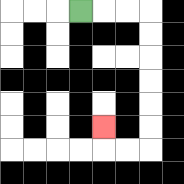{'start': '[3, 0]', 'end': '[4, 5]', 'path_directions': 'R,R,R,D,D,D,D,D,D,L,L,U', 'path_coordinates': '[[3, 0], [4, 0], [5, 0], [6, 0], [6, 1], [6, 2], [6, 3], [6, 4], [6, 5], [6, 6], [5, 6], [4, 6], [4, 5]]'}